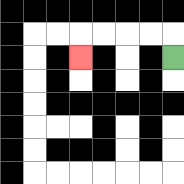{'start': '[7, 2]', 'end': '[3, 2]', 'path_directions': 'U,L,L,L,L,D', 'path_coordinates': '[[7, 2], [7, 1], [6, 1], [5, 1], [4, 1], [3, 1], [3, 2]]'}